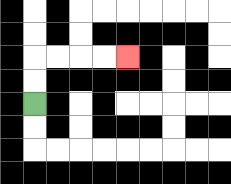{'start': '[1, 4]', 'end': '[5, 2]', 'path_directions': 'U,U,R,R,R,R', 'path_coordinates': '[[1, 4], [1, 3], [1, 2], [2, 2], [3, 2], [4, 2], [5, 2]]'}